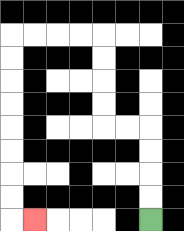{'start': '[6, 9]', 'end': '[1, 9]', 'path_directions': 'U,U,U,U,L,L,U,U,U,U,L,L,L,L,D,D,D,D,D,D,D,D,R', 'path_coordinates': '[[6, 9], [6, 8], [6, 7], [6, 6], [6, 5], [5, 5], [4, 5], [4, 4], [4, 3], [4, 2], [4, 1], [3, 1], [2, 1], [1, 1], [0, 1], [0, 2], [0, 3], [0, 4], [0, 5], [0, 6], [0, 7], [0, 8], [0, 9], [1, 9]]'}